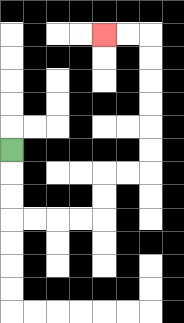{'start': '[0, 6]', 'end': '[4, 1]', 'path_directions': 'D,D,D,R,R,R,R,U,U,R,R,U,U,U,U,U,U,L,L', 'path_coordinates': '[[0, 6], [0, 7], [0, 8], [0, 9], [1, 9], [2, 9], [3, 9], [4, 9], [4, 8], [4, 7], [5, 7], [6, 7], [6, 6], [6, 5], [6, 4], [6, 3], [6, 2], [6, 1], [5, 1], [4, 1]]'}